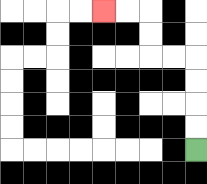{'start': '[8, 6]', 'end': '[4, 0]', 'path_directions': 'U,U,U,U,L,L,U,U,L,L', 'path_coordinates': '[[8, 6], [8, 5], [8, 4], [8, 3], [8, 2], [7, 2], [6, 2], [6, 1], [6, 0], [5, 0], [4, 0]]'}